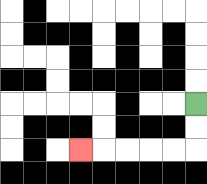{'start': '[8, 4]', 'end': '[3, 6]', 'path_directions': 'D,D,L,L,L,L,L', 'path_coordinates': '[[8, 4], [8, 5], [8, 6], [7, 6], [6, 6], [5, 6], [4, 6], [3, 6]]'}